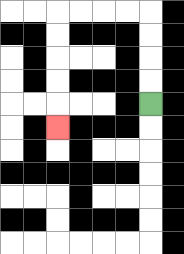{'start': '[6, 4]', 'end': '[2, 5]', 'path_directions': 'U,U,U,U,L,L,L,L,D,D,D,D,D', 'path_coordinates': '[[6, 4], [6, 3], [6, 2], [6, 1], [6, 0], [5, 0], [4, 0], [3, 0], [2, 0], [2, 1], [2, 2], [2, 3], [2, 4], [2, 5]]'}